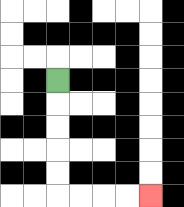{'start': '[2, 3]', 'end': '[6, 8]', 'path_directions': 'D,D,D,D,D,R,R,R,R', 'path_coordinates': '[[2, 3], [2, 4], [2, 5], [2, 6], [2, 7], [2, 8], [3, 8], [4, 8], [5, 8], [6, 8]]'}